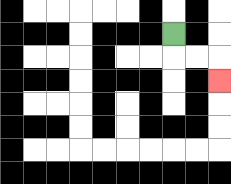{'start': '[7, 1]', 'end': '[9, 3]', 'path_directions': 'D,R,R,D', 'path_coordinates': '[[7, 1], [7, 2], [8, 2], [9, 2], [9, 3]]'}